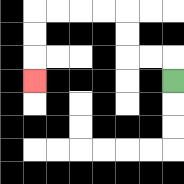{'start': '[7, 3]', 'end': '[1, 3]', 'path_directions': 'U,L,L,U,U,L,L,L,L,D,D,D', 'path_coordinates': '[[7, 3], [7, 2], [6, 2], [5, 2], [5, 1], [5, 0], [4, 0], [3, 0], [2, 0], [1, 0], [1, 1], [1, 2], [1, 3]]'}